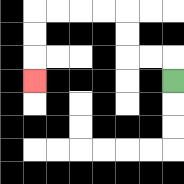{'start': '[7, 3]', 'end': '[1, 3]', 'path_directions': 'U,L,L,U,U,L,L,L,L,D,D,D', 'path_coordinates': '[[7, 3], [7, 2], [6, 2], [5, 2], [5, 1], [5, 0], [4, 0], [3, 0], [2, 0], [1, 0], [1, 1], [1, 2], [1, 3]]'}